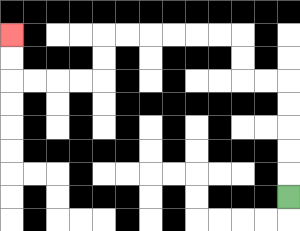{'start': '[12, 8]', 'end': '[0, 1]', 'path_directions': 'U,U,U,U,U,L,L,U,U,L,L,L,L,L,L,D,D,L,L,L,L,U,U', 'path_coordinates': '[[12, 8], [12, 7], [12, 6], [12, 5], [12, 4], [12, 3], [11, 3], [10, 3], [10, 2], [10, 1], [9, 1], [8, 1], [7, 1], [6, 1], [5, 1], [4, 1], [4, 2], [4, 3], [3, 3], [2, 3], [1, 3], [0, 3], [0, 2], [0, 1]]'}